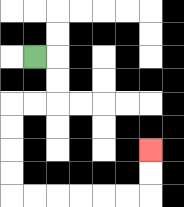{'start': '[1, 2]', 'end': '[6, 6]', 'path_directions': 'R,D,D,L,L,D,D,D,D,R,R,R,R,R,R,U,U', 'path_coordinates': '[[1, 2], [2, 2], [2, 3], [2, 4], [1, 4], [0, 4], [0, 5], [0, 6], [0, 7], [0, 8], [1, 8], [2, 8], [3, 8], [4, 8], [5, 8], [6, 8], [6, 7], [6, 6]]'}